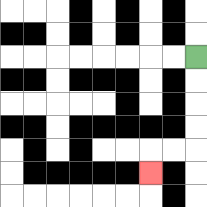{'start': '[8, 2]', 'end': '[6, 7]', 'path_directions': 'D,D,D,D,L,L,D', 'path_coordinates': '[[8, 2], [8, 3], [8, 4], [8, 5], [8, 6], [7, 6], [6, 6], [6, 7]]'}